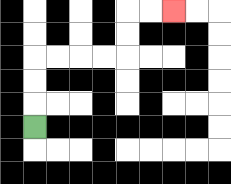{'start': '[1, 5]', 'end': '[7, 0]', 'path_directions': 'U,U,U,R,R,R,R,U,U,R,R', 'path_coordinates': '[[1, 5], [1, 4], [1, 3], [1, 2], [2, 2], [3, 2], [4, 2], [5, 2], [5, 1], [5, 0], [6, 0], [7, 0]]'}